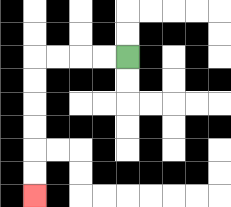{'start': '[5, 2]', 'end': '[1, 8]', 'path_directions': 'L,L,L,L,D,D,D,D,D,D', 'path_coordinates': '[[5, 2], [4, 2], [3, 2], [2, 2], [1, 2], [1, 3], [1, 4], [1, 5], [1, 6], [1, 7], [1, 8]]'}